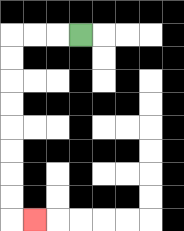{'start': '[3, 1]', 'end': '[1, 9]', 'path_directions': 'L,L,L,D,D,D,D,D,D,D,D,R', 'path_coordinates': '[[3, 1], [2, 1], [1, 1], [0, 1], [0, 2], [0, 3], [0, 4], [0, 5], [0, 6], [0, 7], [0, 8], [0, 9], [1, 9]]'}